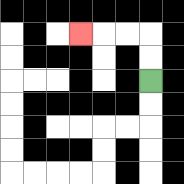{'start': '[6, 3]', 'end': '[3, 1]', 'path_directions': 'U,U,L,L,L', 'path_coordinates': '[[6, 3], [6, 2], [6, 1], [5, 1], [4, 1], [3, 1]]'}